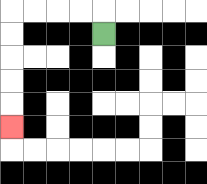{'start': '[4, 1]', 'end': '[0, 5]', 'path_directions': 'U,L,L,L,L,D,D,D,D,D', 'path_coordinates': '[[4, 1], [4, 0], [3, 0], [2, 0], [1, 0], [0, 0], [0, 1], [0, 2], [0, 3], [0, 4], [0, 5]]'}